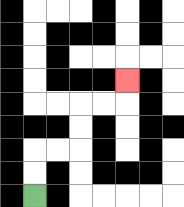{'start': '[1, 8]', 'end': '[5, 3]', 'path_directions': 'U,U,R,R,U,U,R,R,U', 'path_coordinates': '[[1, 8], [1, 7], [1, 6], [2, 6], [3, 6], [3, 5], [3, 4], [4, 4], [5, 4], [5, 3]]'}